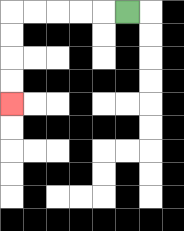{'start': '[5, 0]', 'end': '[0, 4]', 'path_directions': 'L,L,L,L,L,D,D,D,D', 'path_coordinates': '[[5, 0], [4, 0], [3, 0], [2, 0], [1, 0], [0, 0], [0, 1], [0, 2], [0, 3], [0, 4]]'}